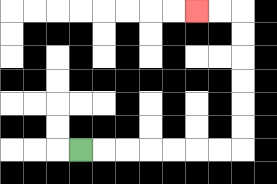{'start': '[3, 6]', 'end': '[8, 0]', 'path_directions': 'R,R,R,R,R,R,R,U,U,U,U,U,U,L,L', 'path_coordinates': '[[3, 6], [4, 6], [5, 6], [6, 6], [7, 6], [8, 6], [9, 6], [10, 6], [10, 5], [10, 4], [10, 3], [10, 2], [10, 1], [10, 0], [9, 0], [8, 0]]'}